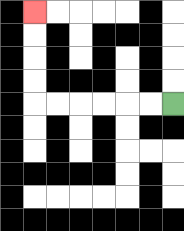{'start': '[7, 4]', 'end': '[1, 0]', 'path_directions': 'L,L,L,L,L,L,U,U,U,U', 'path_coordinates': '[[7, 4], [6, 4], [5, 4], [4, 4], [3, 4], [2, 4], [1, 4], [1, 3], [1, 2], [1, 1], [1, 0]]'}